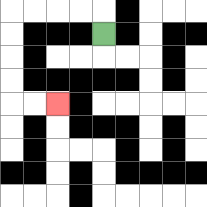{'start': '[4, 1]', 'end': '[2, 4]', 'path_directions': 'U,L,L,L,L,D,D,D,D,R,R', 'path_coordinates': '[[4, 1], [4, 0], [3, 0], [2, 0], [1, 0], [0, 0], [0, 1], [0, 2], [0, 3], [0, 4], [1, 4], [2, 4]]'}